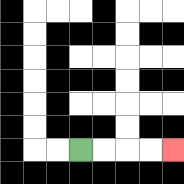{'start': '[3, 6]', 'end': '[7, 6]', 'path_directions': 'R,R,R,R', 'path_coordinates': '[[3, 6], [4, 6], [5, 6], [6, 6], [7, 6]]'}